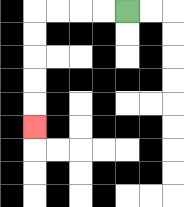{'start': '[5, 0]', 'end': '[1, 5]', 'path_directions': 'L,L,L,L,D,D,D,D,D', 'path_coordinates': '[[5, 0], [4, 0], [3, 0], [2, 0], [1, 0], [1, 1], [1, 2], [1, 3], [1, 4], [1, 5]]'}